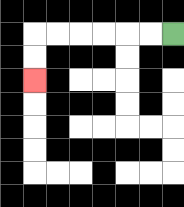{'start': '[7, 1]', 'end': '[1, 3]', 'path_directions': 'L,L,L,L,L,L,D,D', 'path_coordinates': '[[7, 1], [6, 1], [5, 1], [4, 1], [3, 1], [2, 1], [1, 1], [1, 2], [1, 3]]'}